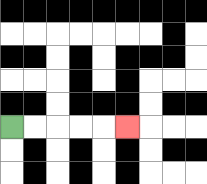{'start': '[0, 5]', 'end': '[5, 5]', 'path_directions': 'R,R,R,R,R', 'path_coordinates': '[[0, 5], [1, 5], [2, 5], [3, 5], [4, 5], [5, 5]]'}